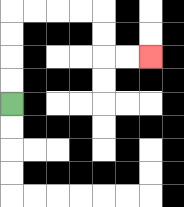{'start': '[0, 4]', 'end': '[6, 2]', 'path_directions': 'U,U,U,U,R,R,R,R,D,D,R,R', 'path_coordinates': '[[0, 4], [0, 3], [0, 2], [0, 1], [0, 0], [1, 0], [2, 0], [3, 0], [4, 0], [4, 1], [4, 2], [5, 2], [6, 2]]'}